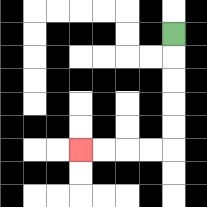{'start': '[7, 1]', 'end': '[3, 6]', 'path_directions': 'D,D,D,D,D,L,L,L,L', 'path_coordinates': '[[7, 1], [7, 2], [7, 3], [7, 4], [7, 5], [7, 6], [6, 6], [5, 6], [4, 6], [3, 6]]'}